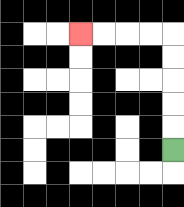{'start': '[7, 6]', 'end': '[3, 1]', 'path_directions': 'U,U,U,U,U,L,L,L,L', 'path_coordinates': '[[7, 6], [7, 5], [7, 4], [7, 3], [7, 2], [7, 1], [6, 1], [5, 1], [4, 1], [3, 1]]'}